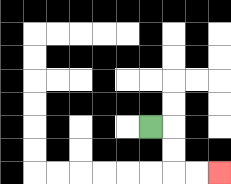{'start': '[6, 5]', 'end': '[9, 7]', 'path_directions': 'R,D,D,R,R', 'path_coordinates': '[[6, 5], [7, 5], [7, 6], [7, 7], [8, 7], [9, 7]]'}